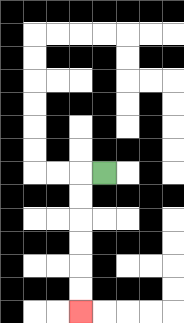{'start': '[4, 7]', 'end': '[3, 13]', 'path_directions': 'L,D,D,D,D,D,D', 'path_coordinates': '[[4, 7], [3, 7], [3, 8], [3, 9], [3, 10], [3, 11], [3, 12], [3, 13]]'}